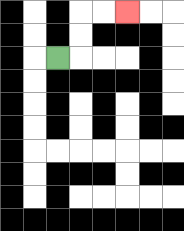{'start': '[2, 2]', 'end': '[5, 0]', 'path_directions': 'R,U,U,R,R', 'path_coordinates': '[[2, 2], [3, 2], [3, 1], [3, 0], [4, 0], [5, 0]]'}